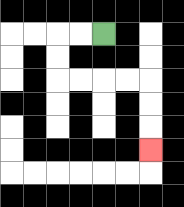{'start': '[4, 1]', 'end': '[6, 6]', 'path_directions': 'L,L,D,D,R,R,R,R,D,D,D', 'path_coordinates': '[[4, 1], [3, 1], [2, 1], [2, 2], [2, 3], [3, 3], [4, 3], [5, 3], [6, 3], [6, 4], [6, 5], [6, 6]]'}